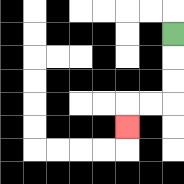{'start': '[7, 1]', 'end': '[5, 5]', 'path_directions': 'D,D,D,L,L,D', 'path_coordinates': '[[7, 1], [7, 2], [7, 3], [7, 4], [6, 4], [5, 4], [5, 5]]'}